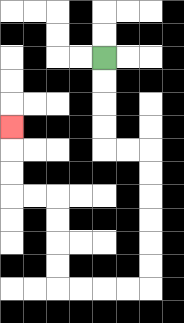{'start': '[4, 2]', 'end': '[0, 5]', 'path_directions': 'D,D,D,D,R,R,D,D,D,D,D,D,L,L,L,L,U,U,U,U,L,L,U,U,U', 'path_coordinates': '[[4, 2], [4, 3], [4, 4], [4, 5], [4, 6], [5, 6], [6, 6], [6, 7], [6, 8], [6, 9], [6, 10], [6, 11], [6, 12], [5, 12], [4, 12], [3, 12], [2, 12], [2, 11], [2, 10], [2, 9], [2, 8], [1, 8], [0, 8], [0, 7], [0, 6], [0, 5]]'}